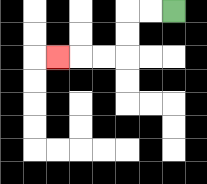{'start': '[7, 0]', 'end': '[2, 2]', 'path_directions': 'L,L,D,D,L,L,L', 'path_coordinates': '[[7, 0], [6, 0], [5, 0], [5, 1], [5, 2], [4, 2], [3, 2], [2, 2]]'}